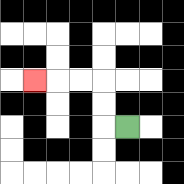{'start': '[5, 5]', 'end': '[1, 3]', 'path_directions': 'L,U,U,L,L,L', 'path_coordinates': '[[5, 5], [4, 5], [4, 4], [4, 3], [3, 3], [2, 3], [1, 3]]'}